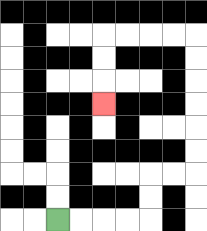{'start': '[2, 9]', 'end': '[4, 4]', 'path_directions': 'R,R,R,R,U,U,R,R,U,U,U,U,U,U,L,L,L,L,D,D,D', 'path_coordinates': '[[2, 9], [3, 9], [4, 9], [5, 9], [6, 9], [6, 8], [6, 7], [7, 7], [8, 7], [8, 6], [8, 5], [8, 4], [8, 3], [8, 2], [8, 1], [7, 1], [6, 1], [5, 1], [4, 1], [4, 2], [4, 3], [4, 4]]'}